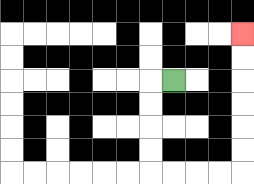{'start': '[7, 3]', 'end': '[10, 1]', 'path_directions': 'L,D,D,D,D,R,R,R,R,U,U,U,U,U,U', 'path_coordinates': '[[7, 3], [6, 3], [6, 4], [6, 5], [6, 6], [6, 7], [7, 7], [8, 7], [9, 7], [10, 7], [10, 6], [10, 5], [10, 4], [10, 3], [10, 2], [10, 1]]'}